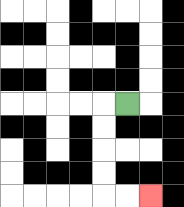{'start': '[5, 4]', 'end': '[6, 8]', 'path_directions': 'L,D,D,D,D,R,R', 'path_coordinates': '[[5, 4], [4, 4], [4, 5], [4, 6], [4, 7], [4, 8], [5, 8], [6, 8]]'}